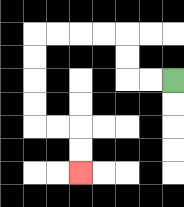{'start': '[7, 3]', 'end': '[3, 7]', 'path_directions': 'L,L,U,U,L,L,L,L,D,D,D,D,R,R,D,D', 'path_coordinates': '[[7, 3], [6, 3], [5, 3], [5, 2], [5, 1], [4, 1], [3, 1], [2, 1], [1, 1], [1, 2], [1, 3], [1, 4], [1, 5], [2, 5], [3, 5], [3, 6], [3, 7]]'}